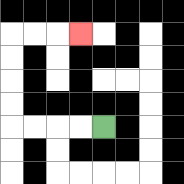{'start': '[4, 5]', 'end': '[3, 1]', 'path_directions': 'L,L,L,L,U,U,U,U,R,R,R', 'path_coordinates': '[[4, 5], [3, 5], [2, 5], [1, 5], [0, 5], [0, 4], [0, 3], [0, 2], [0, 1], [1, 1], [2, 1], [3, 1]]'}